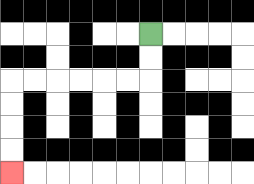{'start': '[6, 1]', 'end': '[0, 7]', 'path_directions': 'D,D,L,L,L,L,L,L,D,D,D,D', 'path_coordinates': '[[6, 1], [6, 2], [6, 3], [5, 3], [4, 3], [3, 3], [2, 3], [1, 3], [0, 3], [0, 4], [0, 5], [0, 6], [0, 7]]'}